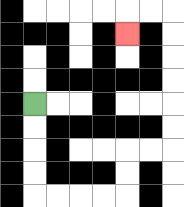{'start': '[1, 4]', 'end': '[5, 1]', 'path_directions': 'D,D,D,D,R,R,R,R,U,U,R,R,U,U,U,U,U,U,L,L,D', 'path_coordinates': '[[1, 4], [1, 5], [1, 6], [1, 7], [1, 8], [2, 8], [3, 8], [4, 8], [5, 8], [5, 7], [5, 6], [6, 6], [7, 6], [7, 5], [7, 4], [7, 3], [7, 2], [7, 1], [7, 0], [6, 0], [5, 0], [5, 1]]'}